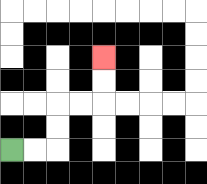{'start': '[0, 6]', 'end': '[4, 2]', 'path_directions': 'R,R,U,U,R,R,U,U', 'path_coordinates': '[[0, 6], [1, 6], [2, 6], [2, 5], [2, 4], [3, 4], [4, 4], [4, 3], [4, 2]]'}